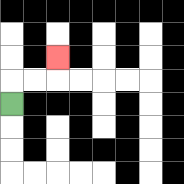{'start': '[0, 4]', 'end': '[2, 2]', 'path_directions': 'U,R,R,U', 'path_coordinates': '[[0, 4], [0, 3], [1, 3], [2, 3], [2, 2]]'}